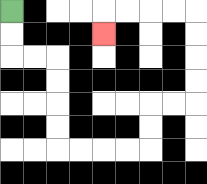{'start': '[0, 0]', 'end': '[4, 1]', 'path_directions': 'D,D,R,R,D,D,D,D,R,R,R,R,U,U,R,R,U,U,U,U,L,L,L,L,D', 'path_coordinates': '[[0, 0], [0, 1], [0, 2], [1, 2], [2, 2], [2, 3], [2, 4], [2, 5], [2, 6], [3, 6], [4, 6], [5, 6], [6, 6], [6, 5], [6, 4], [7, 4], [8, 4], [8, 3], [8, 2], [8, 1], [8, 0], [7, 0], [6, 0], [5, 0], [4, 0], [4, 1]]'}